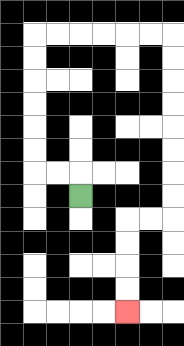{'start': '[3, 8]', 'end': '[5, 13]', 'path_directions': 'U,L,L,U,U,U,U,U,U,R,R,R,R,R,R,D,D,D,D,D,D,D,D,L,L,D,D,D,D', 'path_coordinates': '[[3, 8], [3, 7], [2, 7], [1, 7], [1, 6], [1, 5], [1, 4], [1, 3], [1, 2], [1, 1], [2, 1], [3, 1], [4, 1], [5, 1], [6, 1], [7, 1], [7, 2], [7, 3], [7, 4], [7, 5], [7, 6], [7, 7], [7, 8], [7, 9], [6, 9], [5, 9], [5, 10], [5, 11], [5, 12], [5, 13]]'}